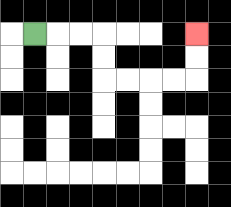{'start': '[1, 1]', 'end': '[8, 1]', 'path_directions': 'R,R,R,D,D,R,R,R,R,U,U', 'path_coordinates': '[[1, 1], [2, 1], [3, 1], [4, 1], [4, 2], [4, 3], [5, 3], [6, 3], [7, 3], [8, 3], [8, 2], [8, 1]]'}